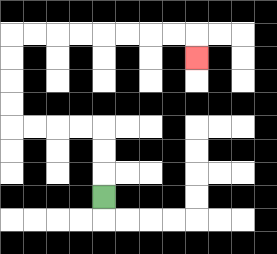{'start': '[4, 8]', 'end': '[8, 2]', 'path_directions': 'U,U,U,L,L,L,L,U,U,U,U,R,R,R,R,R,R,R,R,D', 'path_coordinates': '[[4, 8], [4, 7], [4, 6], [4, 5], [3, 5], [2, 5], [1, 5], [0, 5], [0, 4], [0, 3], [0, 2], [0, 1], [1, 1], [2, 1], [3, 1], [4, 1], [5, 1], [6, 1], [7, 1], [8, 1], [8, 2]]'}